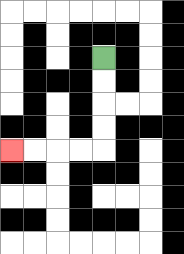{'start': '[4, 2]', 'end': '[0, 6]', 'path_directions': 'D,D,D,D,L,L,L,L', 'path_coordinates': '[[4, 2], [4, 3], [4, 4], [4, 5], [4, 6], [3, 6], [2, 6], [1, 6], [0, 6]]'}